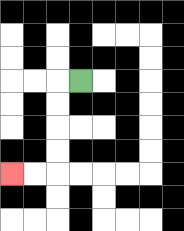{'start': '[3, 3]', 'end': '[0, 7]', 'path_directions': 'L,D,D,D,D,L,L', 'path_coordinates': '[[3, 3], [2, 3], [2, 4], [2, 5], [2, 6], [2, 7], [1, 7], [0, 7]]'}